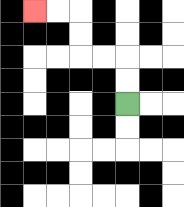{'start': '[5, 4]', 'end': '[1, 0]', 'path_directions': 'U,U,L,L,U,U,L,L', 'path_coordinates': '[[5, 4], [5, 3], [5, 2], [4, 2], [3, 2], [3, 1], [3, 0], [2, 0], [1, 0]]'}